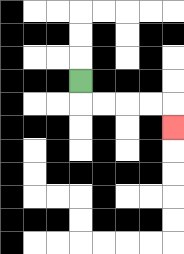{'start': '[3, 3]', 'end': '[7, 5]', 'path_directions': 'D,R,R,R,R,D', 'path_coordinates': '[[3, 3], [3, 4], [4, 4], [5, 4], [6, 4], [7, 4], [7, 5]]'}